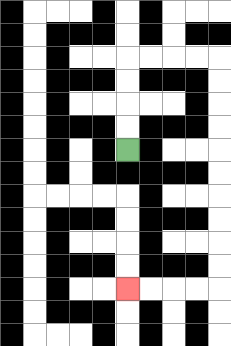{'start': '[5, 6]', 'end': '[5, 12]', 'path_directions': 'U,U,U,U,R,R,R,R,D,D,D,D,D,D,D,D,D,D,L,L,L,L', 'path_coordinates': '[[5, 6], [5, 5], [5, 4], [5, 3], [5, 2], [6, 2], [7, 2], [8, 2], [9, 2], [9, 3], [9, 4], [9, 5], [9, 6], [9, 7], [9, 8], [9, 9], [9, 10], [9, 11], [9, 12], [8, 12], [7, 12], [6, 12], [5, 12]]'}